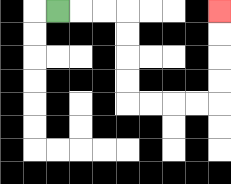{'start': '[2, 0]', 'end': '[9, 0]', 'path_directions': 'R,R,R,D,D,D,D,R,R,R,R,U,U,U,U', 'path_coordinates': '[[2, 0], [3, 0], [4, 0], [5, 0], [5, 1], [5, 2], [5, 3], [5, 4], [6, 4], [7, 4], [8, 4], [9, 4], [9, 3], [9, 2], [9, 1], [9, 0]]'}